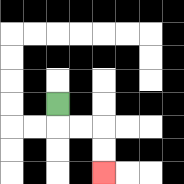{'start': '[2, 4]', 'end': '[4, 7]', 'path_directions': 'D,R,R,D,D', 'path_coordinates': '[[2, 4], [2, 5], [3, 5], [4, 5], [4, 6], [4, 7]]'}